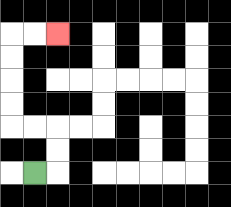{'start': '[1, 7]', 'end': '[2, 1]', 'path_directions': 'R,U,U,L,L,U,U,U,U,R,R', 'path_coordinates': '[[1, 7], [2, 7], [2, 6], [2, 5], [1, 5], [0, 5], [0, 4], [0, 3], [0, 2], [0, 1], [1, 1], [2, 1]]'}